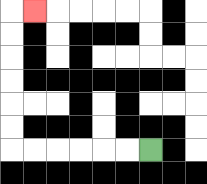{'start': '[6, 6]', 'end': '[1, 0]', 'path_directions': 'L,L,L,L,L,L,U,U,U,U,U,U,R', 'path_coordinates': '[[6, 6], [5, 6], [4, 6], [3, 6], [2, 6], [1, 6], [0, 6], [0, 5], [0, 4], [0, 3], [0, 2], [0, 1], [0, 0], [1, 0]]'}